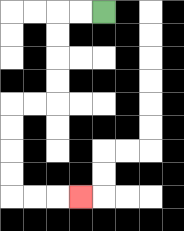{'start': '[4, 0]', 'end': '[3, 8]', 'path_directions': 'L,L,D,D,D,D,L,L,D,D,D,D,R,R,R', 'path_coordinates': '[[4, 0], [3, 0], [2, 0], [2, 1], [2, 2], [2, 3], [2, 4], [1, 4], [0, 4], [0, 5], [0, 6], [0, 7], [0, 8], [1, 8], [2, 8], [3, 8]]'}